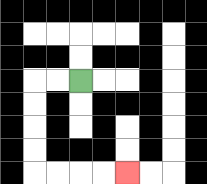{'start': '[3, 3]', 'end': '[5, 7]', 'path_directions': 'L,L,D,D,D,D,R,R,R,R', 'path_coordinates': '[[3, 3], [2, 3], [1, 3], [1, 4], [1, 5], [1, 6], [1, 7], [2, 7], [3, 7], [4, 7], [5, 7]]'}